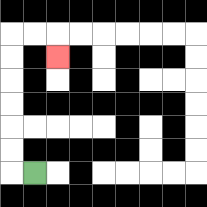{'start': '[1, 7]', 'end': '[2, 2]', 'path_directions': 'L,U,U,U,U,U,U,R,R,D', 'path_coordinates': '[[1, 7], [0, 7], [0, 6], [0, 5], [0, 4], [0, 3], [0, 2], [0, 1], [1, 1], [2, 1], [2, 2]]'}